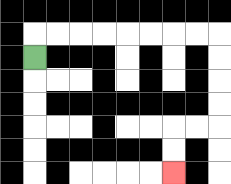{'start': '[1, 2]', 'end': '[7, 7]', 'path_directions': 'U,R,R,R,R,R,R,R,R,D,D,D,D,L,L,D,D', 'path_coordinates': '[[1, 2], [1, 1], [2, 1], [3, 1], [4, 1], [5, 1], [6, 1], [7, 1], [8, 1], [9, 1], [9, 2], [9, 3], [9, 4], [9, 5], [8, 5], [7, 5], [7, 6], [7, 7]]'}